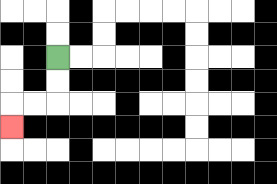{'start': '[2, 2]', 'end': '[0, 5]', 'path_directions': 'D,D,L,L,D', 'path_coordinates': '[[2, 2], [2, 3], [2, 4], [1, 4], [0, 4], [0, 5]]'}